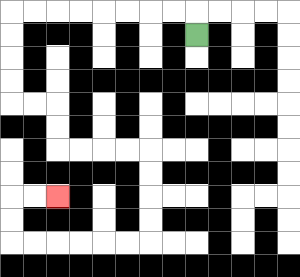{'start': '[8, 1]', 'end': '[2, 8]', 'path_directions': 'U,L,L,L,L,L,L,L,L,D,D,D,D,R,R,D,D,R,R,R,R,D,D,D,D,L,L,L,L,L,L,U,U,R,R', 'path_coordinates': '[[8, 1], [8, 0], [7, 0], [6, 0], [5, 0], [4, 0], [3, 0], [2, 0], [1, 0], [0, 0], [0, 1], [0, 2], [0, 3], [0, 4], [1, 4], [2, 4], [2, 5], [2, 6], [3, 6], [4, 6], [5, 6], [6, 6], [6, 7], [6, 8], [6, 9], [6, 10], [5, 10], [4, 10], [3, 10], [2, 10], [1, 10], [0, 10], [0, 9], [0, 8], [1, 8], [2, 8]]'}